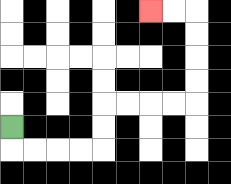{'start': '[0, 5]', 'end': '[6, 0]', 'path_directions': 'D,R,R,R,R,U,U,R,R,R,R,U,U,U,U,L,L', 'path_coordinates': '[[0, 5], [0, 6], [1, 6], [2, 6], [3, 6], [4, 6], [4, 5], [4, 4], [5, 4], [6, 4], [7, 4], [8, 4], [8, 3], [8, 2], [8, 1], [8, 0], [7, 0], [6, 0]]'}